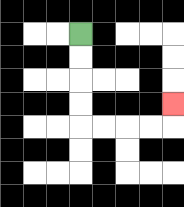{'start': '[3, 1]', 'end': '[7, 4]', 'path_directions': 'D,D,D,D,R,R,R,R,U', 'path_coordinates': '[[3, 1], [3, 2], [3, 3], [3, 4], [3, 5], [4, 5], [5, 5], [6, 5], [7, 5], [7, 4]]'}